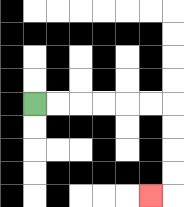{'start': '[1, 4]', 'end': '[6, 8]', 'path_directions': 'R,R,R,R,R,R,D,D,D,D,L', 'path_coordinates': '[[1, 4], [2, 4], [3, 4], [4, 4], [5, 4], [6, 4], [7, 4], [7, 5], [7, 6], [7, 7], [7, 8], [6, 8]]'}